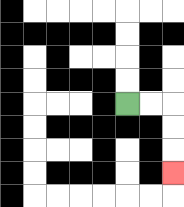{'start': '[5, 4]', 'end': '[7, 7]', 'path_directions': 'R,R,D,D,D', 'path_coordinates': '[[5, 4], [6, 4], [7, 4], [7, 5], [7, 6], [7, 7]]'}